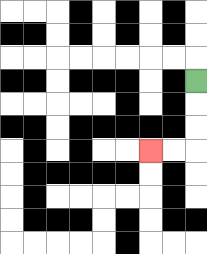{'start': '[8, 3]', 'end': '[6, 6]', 'path_directions': 'D,D,D,L,L', 'path_coordinates': '[[8, 3], [8, 4], [8, 5], [8, 6], [7, 6], [6, 6]]'}